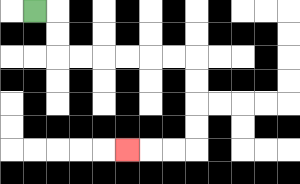{'start': '[1, 0]', 'end': '[5, 6]', 'path_directions': 'R,D,D,R,R,R,R,R,R,D,D,D,D,L,L,L', 'path_coordinates': '[[1, 0], [2, 0], [2, 1], [2, 2], [3, 2], [4, 2], [5, 2], [6, 2], [7, 2], [8, 2], [8, 3], [8, 4], [8, 5], [8, 6], [7, 6], [6, 6], [5, 6]]'}